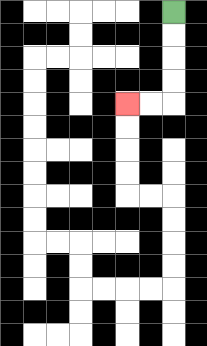{'start': '[7, 0]', 'end': '[5, 4]', 'path_directions': 'D,D,D,D,L,L', 'path_coordinates': '[[7, 0], [7, 1], [7, 2], [7, 3], [7, 4], [6, 4], [5, 4]]'}